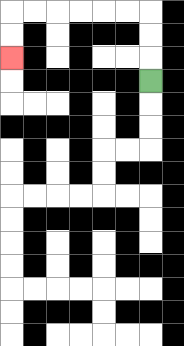{'start': '[6, 3]', 'end': '[0, 2]', 'path_directions': 'U,U,U,L,L,L,L,L,L,D,D', 'path_coordinates': '[[6, 3], [6, 2], [6, 1], [6, 0], [5, 0], [4, 0], [3, 0], [2, 0], [1, 0], [0, 0], [0, 1], [0, 2]]'}